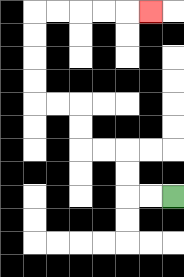{'start': '[7, 8]', 'end': '[6, 0]', 'path_directions': 'L,L,U,U,L,L,U,U,L,L,U,U,U,U,R,R,R,R,R', 'path_coordinates': '[[7, 8], [6, 8], [5, 8], [5, 7], [5, 6], [4, 6], [3, 6], [3, 5], [3, 4], [2, 4], [1, 4], [1, 3], [1, 2], [1, 1], [1, 0], [2, 0], [3, 0], [4, 0], [5, 0], [6, 0]]'}